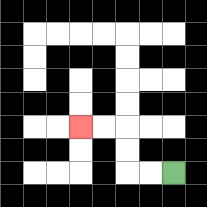{'start': '[7, 7]', 'end': '[3, 5]', 'path_directions': 'L,L,U,U,L,L', 'path_coordinates': '[[7, 7], [6, 7], [5, 7], [5, 6], [5, 5], [4, 5], [3, 5]]'}